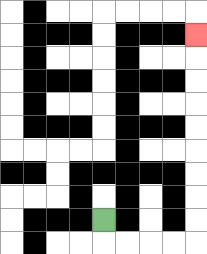{'start': '[4, 9]', 'end': '[8, 1]', 'path_directions': 'D,R,R,R,R,U,U,U,U,U,U,U,U,U', 'path_coordinates': '[[4, 9], [4, 10], [5, 10], [6, 10], [7, 10], [8, 10], [8, 9], [8, 8], [8, 7], [8, 6], [8, 5], [8, 4], [8, 3], [8, 2], [8, 1]]'}